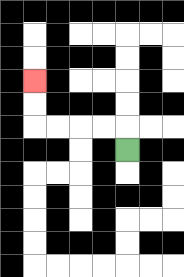{'start': '[5, 6]', 'end': '[1, 3]', 'path_directions': 'U,L,L,L,L,U,U', 'path_coordinates': '[[5, 6], [5, 5], [4, 5], [3, 5], [2, 5], [1, 5], [1, 4], [1, 3]]'}